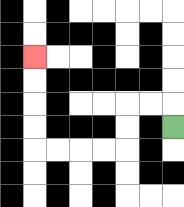{'start': '[7, 5]', 'end': '[1, 2]', 'path_directions': 'U,L,L,D,D,L,L,L,L,U,U,U,U', 'path_coordinates': '[[7, 5], [7, 4], [6, 4], [5, 4], [5, 5], [5, 6], [4, 6], [3, 6], [2, 6], [1, 6], [1, 5], [1, 4], [1, 3], [1, 2]]'}